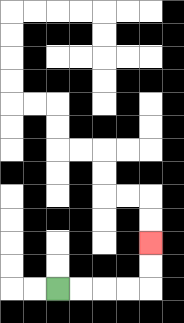{'start': '[2, 12]', 'end': '[6, 10]', 'path_directions': 'R,R,R,R,U,U', 'path_coordinates': '[[2, 12], [3, 12], [4, 12], [5, 12], [6, 12], [6, 11], [6, 10]]'}